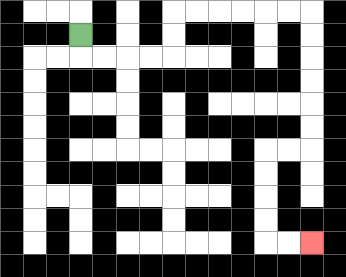{'start': '[3, 1]', 'end': '[13, 10]', 'path_directions': 'D,R,R,R,R,U,U,R,R,R,R,R,R,D,D,D,D,D,D,L,L,D,D,D,D,R,R', 'path_coordinates': '[[3, 1], [3, 2], [4, 2], [5, 2], [6, 2], [7, 2], [7, 1], [7, 0], [8, 0], [9, 0], [10, 0], [11, 0], [12, 0], [13, 0], [13, 1], [13, 2], [13, 3], [13, 4], [13, 5], [13, 6], [12, 6], [11, 6], [11, 7], [11, 8], [11, 9], [11, 10], [12, 10], [13, 10]]'}